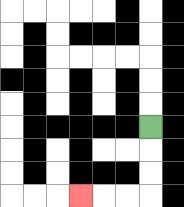{'start': '[6, 5]', 'end': '[3, 8]', 'path_directions': 'D,D,D,L,L,L', 'path_coordinates': '[[6, 5], [6, 6], [6, 7], [6, 8], [5, 8], [4, 8], [3, 8]]'}